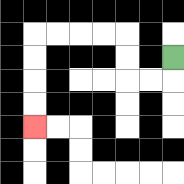{'start': '[7, 2]', 'end': '[1, 5]', 'path_directions': 'D,L,L,U,U,L,L,L,L,D,D,D,D', 'path_coordinates': '[[7, 2], [7, 3], [6, 3], [5, 3], [5, 2], [5, 1], [4, 1], [3, 1], [2, 1], [1, 1], [1, 2], [1, 3], [1, 4], [1, 5]]'}